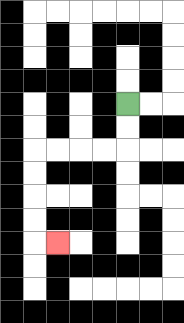{'start': '[5, 4]', 'end': '[2, 10]', 'path_directions': 'D,D,L,L,L,L,D,D,D,D,R', 'path_coordinates': '[[5, 4], [5, 5], [5, 6], [4, 6], [3, 6], [2, 6], [1, 6], [1, 7], [1, 8], [1, 9], [1, 10], [2, 10]]'}